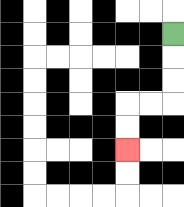{'start': '[7, 1]', 'end': '[5, 6]', 'path_directions': 'D,D,D,L,L,D,D', 'path_coordinates': '[[7, 1], [7, 2], [7, 3], [7, 4], [6, 4], [5, 4], [5, 5], [5, 6]]'}